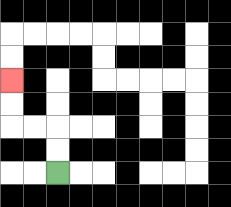{'start': '[2, 7]', 'end': '[0, 3]', 'path_directions': 'U,U,L,L,U,U', 'path_coordinates': '[[2, 7], [2, 6], [2, 5], [1, 5], [0, 5], [0, 4], [0, 3]]'}